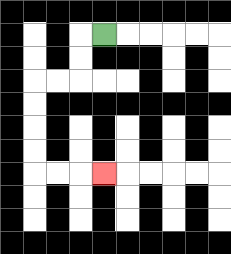{'start': '[4, 1]', 'end': '[4, 7]', 'path_directions': 'L,D,D,L,L,D,D,D,D,R,R,R', 'path_coordinates': '[[4, 1], [3, 1], [3, 2], [3, 3], [2, 3], [1, 3], [1, 4], [1, 5], [1, 6], [1, 7], [2, 7], [3, 7], [4, 7]]'}